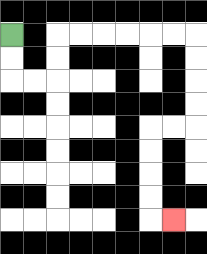{'start': '[0, 1]', 'end': '[7, 9]', 'path_directions': 'D,D,R,R,U,U,R,R,R,R,R,R,D,D,D,D,L,L,D,D,D,D,R', 'path_coordinates': '[[0, 1], [0, 2], [0, 3], [1, 3], [2, 3], [2, 2], [2, 1], [3, 1], [4, 1], [5, 1], [6, 1], [7, 1], [8, 1], [8, 2], [8, 3], [8, 4], [8, 5], [7, 5], [6, 5], [6, 6], [6, 7], [6, 8], [6, 9], [7, 9]]'}